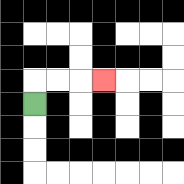{'start': '[1, 4]', 'end': '[4, 3]', 'path_directions': 'U,R,R,R', 'path_coordinates': '[[1, 4], [1, 3], [2, 3], [3, 3], [4, 3]]'}